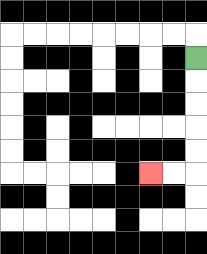{'start': '[8, 2]', 'end': '[6, 7]', 'path_directions': 'D,D,D,D,D,L,L', 'path_coordinates': '[[8, 2], [8, 3], [8, 4], [8, 5], [8, 6], [8, 7], [7, 7], [6, 7]]'}